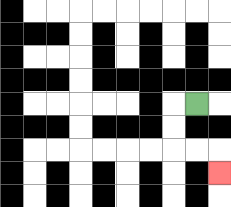{'start': '[8, 4]', 'end': '[9, 7]', 'path_directions': 'L,D,D,R,R,D', 'path_coordinates': '[[8, 4], [7, 4], [7, 5], [7, 6], [8, 6], [9, 6], [9, 7]]'}